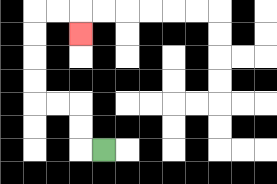{'start': '[4, 6]', 'end': '[3, 1]', 'path_directions': 'L,U,U,L,L,U,U,U,U,R,R,D', 'path_coordinates': '[[4, 6], [3, 6], [3, 5], [3, 4], [2, 4], [1, 4], [1, 3], [1, 2], [1, 1], [1, 0], [2, 0], [3, 0], [3, 1]]'}